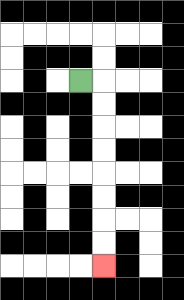{'start': '[3, 3]', 'end': '[4, 11]', 'path_directions': 'R,D,D,D,D,D,D,D,D', 'path_coordinates': '[[3, 3], [4, 3], [4, 4], [4, 5], [4, 6], [4, 7], [4, 8], [4, 9], [4, 10], [4, 11]]'}